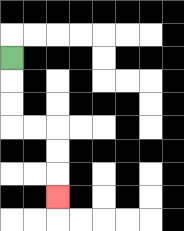{'start': '[0, 2]', 'end': '[2, 8]', 'path_directions': 'D,D,D,R,R,D,D,D', 'path_coordinates': '[[0, 2], [0, 3], [0, 4], [0, 5], [1, 5], [2, 5], [2, 6], [2, 7], [2, 8]]'}